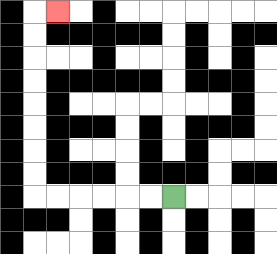{'start': '[7, 8]', 'end': '[2, 0]', 'path_directions': 'L,L,L,L,L,L,U,U,U,U,U,U,U,U,R', 'path_coordinates': '[[7, 8], [6, 8], [5, 8], [4, 8], [3, 8], [2, 8], [1, 8], [1, 7], [1, 6], [1, 5], [1, 4], [1, 3], [1, 2], [1, 1], [1, 0], [2, 0]]'}